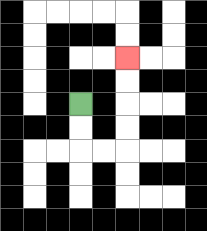{'start': '[3, 4]', 'end': '[5, 2]', 'path_directions': 'D,D,R,R,U,U,U,U', 'path_coordinates': '[[3, 4], [3, 5], [3, 6], [4, 6], [5, 6], [5, 5], [5, 4], [5, 3], [5, 2]]'}